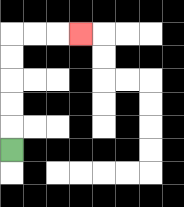{'start': '[0, 6]', 'end': '[3, 1]', 'path_directions': 'U,U,U,U,U,R,R,R', 'path_coordinates': '[[0, 6], [0, 5], [0, 4], [0, 3], [0, 2], [0, 1], [1, 1], [2, 1], [3, 1]]'}